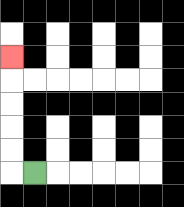{'start': '[1, 7]', 'end': '[0, 2]', 'path_directions': 'L,U,U,U,U,U', 'path_coordinates': '[[1, 7], [0, 7], [0, 6], [0, 5], [0, 4], [0, 3], [0, 2]]'}